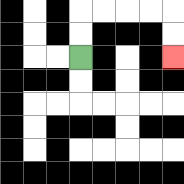{'start': '[3, 2]', 'end': '[7, 2]', 'path_directions': 'U,U,R,R,R,R,D,D', 'path_coordinates': '[[3, 2], [3, 1], [3, 0], [4, 0], [5, 0], [6, 0], [7, 0], [7, 1], [7, 2]]'}